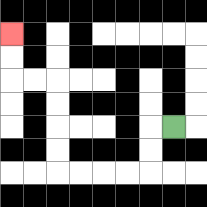{'start': '[7, 5]', 'end': '[0, 1]', 'path_directions': 'L,D,D,L,L,L,L,U,U,U,U,L,L,U,U', 'path_coordinates': '[[7, 5], [6, 5], [6, 6], [6, 7], [5, 7], [4, 7], [3, 7], [2, 7], [2, 6], [2, 5], [2, 4], [2, 3], [1, 3], [0, 3], [0, 2], [0, 1]]'}